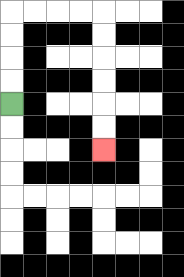{'start': '[0, 4]', 'end': '[4, 6]', 'path_directions': 'U,U,U,U,R,R,R,R,D,D,D,D,D,D', 'path_coordinates': '[[0, 4], [0, 3], [0, 2], [0, 1], [0, 0], [1, 0], [2, 0], [3, 0], [4, 0], [4, 1], [4, 2], [4, 3], [4, 4], [4, 5], [4, 6]]'}